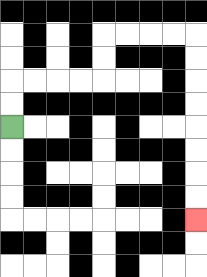{'start': '[0, 5]', 'end': '[8, 9]', 'path_directions': 'U,U,R,R,R,R,U,U,R,R,R,R,D,D,D,D,D,D,D,D', 'path_coordinates': '[[0, 5], [0, 4], [0, 3], [1, 3], [2, 3], [3, 3], [4, 3], [4, 2], [4, 1], [5, 1], [6, 1], [7, 1], [8, 1], [8, 2], [8, 3], [8, 4], [8, 5], [8, 6], [8, 7], [8, 8], [8, 9]]'}